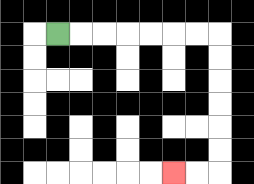{'start': '[2, 1]', 'end': '[7, 7]', 'path_directions': 'R,R,R,R,R,R,R,D,D,D,D,D,D,L,L', 'path_coordinates': '[[2, 1], [3, 1], [4, 1], [5, 1], [6, 1], [7, 1], [8, 1], [9, 1], [9, 2], [9, 3], [9, 4], [9, 5], [9, 6], [9, 7], [8, 7], [7, 7]]'}